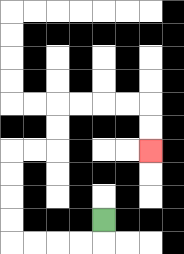{'start': '[4, 9]', 'end': '[6, 6]', 'path_directions': 'D,L,L,L,L,U,U,U,U,R,R,U,U,R,R,R,R,D,D', 'path_coordinates': '[[4, 9], [4, 10], [3, 10], [2, 10], [1, 10], [0, 10], [0, 9], [0, 8], [0, 7], [0, 6], [1, 6], [2, 6], [2, 5], [2, 4], [3, 4], [4, 4], [5, 4], [6, 4], [6, 5], [6, 6]]'}